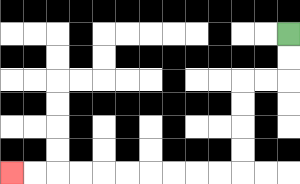{'start': '[12, 1]', 'end': '[0, 7]', 'path_directions': 'D,D,L,L,D,D,D,D,L,L,L,L,L,L,L,L,L,L', 'path_coordinates': '[[12, 1], [12, 2], [12, 3], [11, 3], [10, 3], [10, 4], [10, 5], [10, 6], [10, 7], [9, 7], [8, 7], [7, 7], [6, 7], [5, 7], [4, 7], [3, 7], [2, 7], [1, 7], [0, 7]]'}